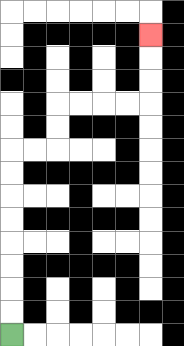{'start': '[0, 14]', 'end': '[6, 1]', 'path_directions': 'U,U,U,U,U,U,U,U,R,R,U,U,R,R,R,R,U,U,U', 'path_coordinates': '[[0, 14], [0, 13], [0, 12], [0, 11], [0, 10], [0, 9], [0, 8], [0, 7], [0, 6], [1, 6], [2, 6], [2, 5], [2, 4], [3, 4], [4, 4], [5, 4], [6, 4], [6, 3], [6, 2], [6, 1]]'}